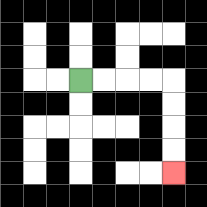{'start': '[3, 3]', 'end': '[7, 7]', 'path_directions': 'R,R,R,R,D,D,D,D', 'path_coordinates': '[[3, 3], [4, 3], [5, 3], [6, 3], [7, 3], [7, 4], [7, 5], [7, 6], [7, 7]]'}